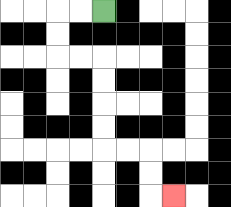{'start': '[4, 0]', 'end': '[7, 8]', 'path_directions': 'L,L,D,D,R,R,D,D,D,D,R,R,D,D,R', 'path_coordinates': '[[4, 0], [3, 0], [2, 0], [2, 1], [2, 2], [3, 2], [4, 2], [4, 3], [4, 4], [4, 5], [4, 6], [5, 6], [6, 6], [6, 7], [6, 8], [7, 8]]'}